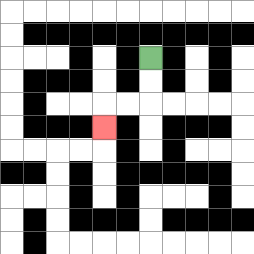{'start': '[6, 2]', 'end': '[4, 5]', 'path_directions': 'D,D,L,L,D', 'path_coordinates': '[[6, 2], [6, 3], [6, 4], [5, 4], [4, 4], [4, 5]]'}